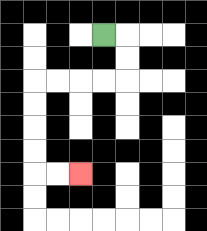{'start': '[4, 1]', 'end': '[3, 7]', 'path_directions': 'R,D,D,L,L,L,L,D,D,D,D,R,R', 'path_coordinates': '[[4, 1], [5, 1], [5, 2], [5, 3], [4, 3], [3, 3], [2, 3], [1, 3], [1, 4], [1, 5], [1, 6], [1, 7], [2, 7], [3, 7]]'}